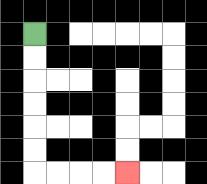{'start': '[1, 1]', 'end': '[5, 7]', 'path_directions': 'D,D,D,D,D,D,R,R,R,R', 'path_coordinates': '[[1, 1], [1, 2], [1, 3], [1, 4], [1, 5], [1, 6], [1, 7], [2, 7], [3, 7], [4, 7], [5, 7]]'}